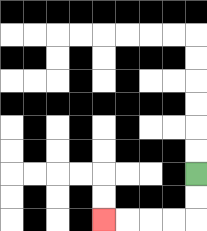{'start': '[8, 7]', 'end': '[4, 9]', 'path_directions': 'D,D,L,L,L,L', 'path_coordinates': '[[8, 7], [8, 8], [8, 9], [7, 9], [6, 9], [5, 9], [4, 9]]'}